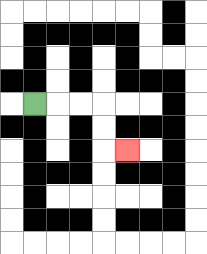{'start': '[1, 4]', 'end': '[5, 6]', 'path_directions': 'R,R,R,D,D,R', 'path_coordinates': '[[1, 4], [2, 4], [3, 4], [4, 4], [4, 5], [4, 6], [5, 6]]'}